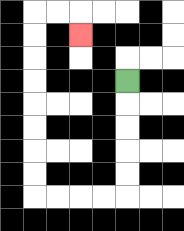{'start': '[5, 3]', 'end': '[3, 1]', 'path_directions': 'D,D,D,D,D,L,L,L,L,U,U,U,U,U,U,U,U,R,R,D', 'path_coordinates': '[[5, 3], [5, 4], [5, 5], [5, 6], [5, 7], [5, 8], [4, 8], [3, 8], [2, 8], [1, 8], [1, 7], [1, 6], [1, 5], [1, 4], [1, 3], [1, 2], [1, 1], [1, 0], [2, 0], [3, 0], [3, 1]]'}